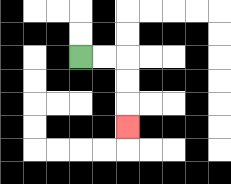{'start': '[3, 2]', 'end': '[5, 5]', 'path_directions': 'R,R,D,D,D', 'path_coordinates': '[[3, 2], [4, 2], [5, 2], [5, 3], [5, 4], [5, 5]]'}